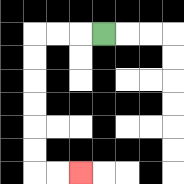{'start': '[4, 1]', 'end': '[3, 7]', 'path_directions': 'L,L,L,D,D,D,D,D,D,R,R', 'path_coordinates': '[[4, 1], [3, 1], [2, 1], [1, 1], [1, 2], [1, 3], [1, 4], [1, 5], [1, 6], [1, 7], [2, 7], [3, 7]]'}